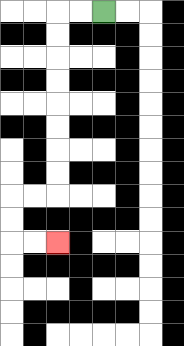{'start': '[4, 0]', 'end': '[2, 10]', 'path_directions': 'L,L,D,D,D,D,D,D,D,D,L,L,D,D,R,R', 'path_coordinates': '[[4, 0], [3, 0], [2, 0], [2, 1], [2, 2], [2, 3], [2, 4], [2, 5], [2, 6], [2, 7], [2, 8], [1, 8], [0, 8], [0, 9], [0, 10], [1, 10], [2, 10]]'}